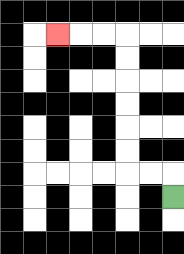{'start': '[7, 8]', 'end': '[2, 1]', 'path_directions': 'U,L,L,U,U,U,U,U,U,L,L,L', 'path_coordinates': '[[7, 8], [7, 7], [6, 7], [5, 7], [5, 6], [5, 5], [5, 4], [5, 3], [5, 2], [5, 1], [4, 1], [3, 1], [2, 1]]'}